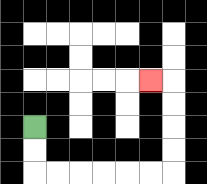{'start': '[1, 5]', 'end': '[6, 3]', 'path_directions': 'D,D,R,R,R,R,R,R,U,U,U,U,L', 'path_coordinates': '[[1, 5], [1, 6], [1, 7], [2, 7], [3, 7], [4, 7], [5, 7], [6, 7], [7, 7], [7, 6], [7, 5], [7, 4], [7, 3], [6, 3]]'}